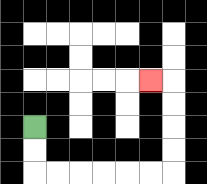{'start': '[1, 5]', 'end': '[6, 3]', 'path_directions': 'D,D,R,R,R,R,R,R,U,U,U,U,L', 'path_coordinates': '[[1, 5], [1, 6], [1, 7], [2, 7], [3, 7], [4, 7], [5, 7], [6, 7], [7, 7], [7, 6], [7, 5], [7, 4], [7, 3], [6, 3]]'}